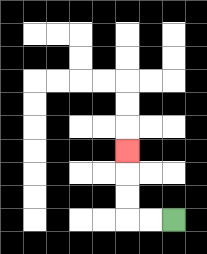{'start': '[7, 9]', 'end': '[5, 6]', 'path_directions': 'L,L,U,U,U', 'path_coordinates': '[[7, 9], [6, 9], [5, 9], [5, 8], [5, 7], [5, 6]]'}